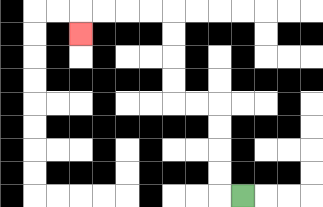{'start': '[10, 8]', 'end': '[3, 1]', 'path_directions': 'L,U,U,U,U,L,L,U,U,U,U,L,L,L,L,D', 'path_coordinates': '[[10, 8], [9, 8], [9, 7], [9, 6], [9, 5], [9, 4], [8, 4], [7, 4], [7, 3], [7, 2], [7, 1], [7, 0], [6, 0], [5, 0], [4, 0], [3, 0], [3, 1]]'}